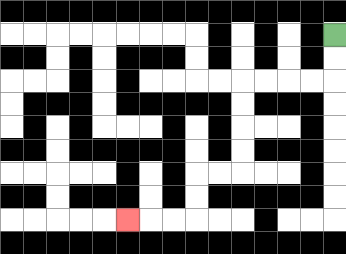{'start': '[14, 1]', 'end': '[5, 9]', 'path_directions': 'D,D,L,L,L,L,D,D,D,D,L,L,D,D,L,L,L', 'path_coordinates': '[[14, 1], [14, 2], [14, 3], [13, 3], [12, 3], [11, 3], [10, 3], [10, 4], [10, 5], [10, 6], [10, 7], [9, 7], [8, 7], [8, 8], [8, 9], [7, 9], [6, 9], [5, 9]]'}